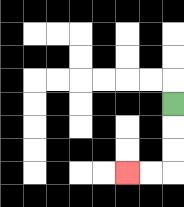{'start': '[7, 4]', 'end': '[5, 7]', 'path_directions': 'D,D,D,L,L', 'path_coordinates': '[[7, 4], [7, 5], [7, 6], [7, 7], [6, 7], [5, 7]]'}